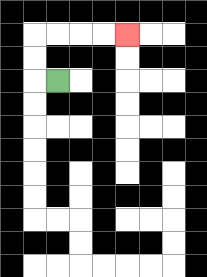{'start': '[2, 3]', 'end': '[5, 1]', 'path_directions': 'L,U,U,R,R,R,R', 'path_coordinates': '[[2, 3], [1, 3], [1, 2], [1, 1], [2, 1], [3, 1], [4, 1], [5, 1]]'}